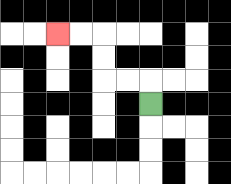{'start': '[6, 4]', 'end': '[2, 1]', 'path_directions': 'U,L,L,U,U,L,L', 'path_coordinates': '[[6, 4], [6, 3], [5, 3], [4, 3], [4, 2], [4, 1], [3, 1], [2, 1]]'}